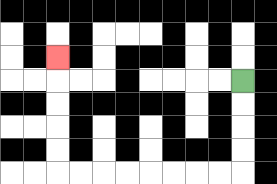{'start': '[10, 3]', 'end': '[2, 2]', 'path_directions': 'D,D,D,D,L,L,L,L,L,L,L,L,U,U,U,U,U', 'path_coordinates': '[[10, 3], [10, 4], [10, 5], [10, 6], [10, 7], [9, 7], [8, 7], [7, 7], [6, 7], [5, 7], [4, 7], [3, 7], [2, 7], [2, 6], [2, 5], [2, 4], [2, 3], [2, 2]]'}